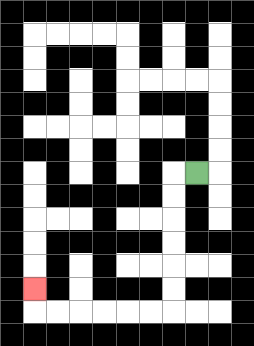{'start': '[8, 7]', 'end': '[1, 12]', 'path_directions': 'L,D,D,D,D,D,D,L,L,L,L,L,L,U', 'path_coordinates': '[[8, 7], [7, 7], [7, 8], [7, 9], [7, 10], [7, 11], [7, 12], [7, 13], [6, 13], [5, 13], [4, 13], [3, 13], [2, 13], [1, 13], [1, 12]]'}